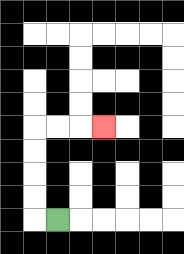{'start': '[2, 9]', 'end': '[4, 5]', 'path_directions': 'L,U,U,U,U,R,R,R', 'path_coordinates': '[[2, 9], [1, 9], [1, 8], [1, 7], [1, 6], [1, 5], [2, 5], [3, 5], [4, 5]]'}